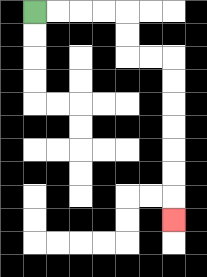{'start': '[1, 0]', 'end': '[7, 9]', 'path_directions': 'R,R,R,R,D,D,R,R,D,D,D,D,D,D,D', 'path_coordinates': '[[1, 0], [2, 0], [3, 0], [4, 0], [5, 0], [5, 1], [5, 2], [6, 2], [7, 2], [7, 3], [7, 4], [7, 5], [7, 6], [7, 7], [7, 8], [7, 9]]'}